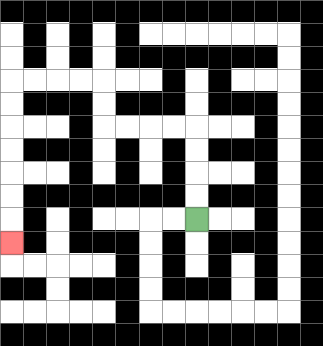{'start': '[8, 9]', 'end': '[0, 10]', 'path_directions': 'U,U,U,U,L,L,L,L,U,U,L,L,L,L,D,D,D,D,D,D,D', 'path_coordinates': '[[8, 9], [8, 8], [8, 7], [8, 6], [8, 5], [7, 5], [6, 5], [5, 5], [4, 5], [4, 4], [4, 3], [3, 3], [2, 3], [1, 3], [0, 3], [0, 4], [0, 5], [0, 6], [0, 7], [0, 8], [0, 9], [0, 10]]'}